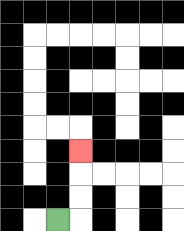{'start': '[2, 9]', 'end': '[3, 6]', 'path_directions': 'R,U,U,U', 'path_coordinates': '[[2, 9], [3, 9], [3, 8], [3, 7], [3, 6]]'}